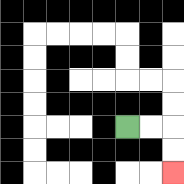{'start': '[5, 5]', 'end': '[7, 7]', 'path_directions': 'R,R,D,D', 'path_coordinates': '[[5, 5], [6, 5], [7, 5], [7, 6], [7, 7]]'}